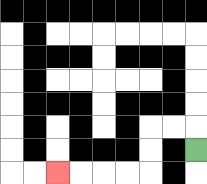{'start': '[8, 6]', 'end': '[2, 7]', 'path_directions': 'U,L,L,D,D,L,L,L,L', 'path_coordinates': '[[8, 6], [8, 5], [7, 5], [6, 5], [6, 6], [6, 7], [5, 7], [4, 7], [3, 7], [2, 7]]'}